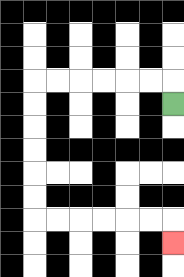{'start': '[7, 4]', 'end': '[7, 10]', 'path_directions': 'U,L,L,L,L,L,L,D,D,D,D,D,D,R,R,R,R,R,R,D', 'path_coordinates': '[[7, 4], [7, 3], [6, 3], [5, 3], [4, 3], [3, 3], [2, 3], [1, 3], [1, 4], [1, 5], [1, 6], [1, 7], [1, 8], [1, 9], [2, 9], [3, 9], [4, 9], [5, 9], [6, 9], [7, 9], [7, 10]]'}